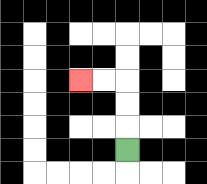{'start': '[5, 6]', 'end': '[3, 3]', 'path_directions': 'U,U,U,L,L', 'path_coordinates': '[[5, 6], [5, 5], [5, 4], [5, 3], [4, 3], [3, 3]]'}